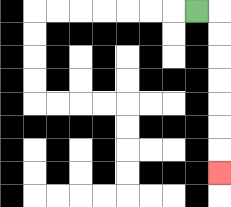{'start': '[8, 0]', 'end': '[9, 7]', 'path_directions': 'R,D,D,D,D,D,D,D', 'path_coordinates': '[[8, 0], [9, 0], [9, 1], [9, 2], [9, 3], [9, 4], [9, 5], [9, 6], [9, 7]]'}